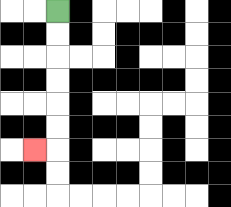{'start': '[2, 0]', 'end': '[1, 6]', 'path_directions': 'D,D,D,D,D,D,L', 'path_coordinates': '[[2, 0], [2, 1], [2, 2], [2, 3], [2, 4], [2, 5], [2, 6], [1, 6]]'}